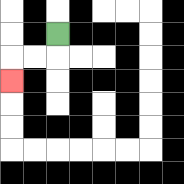{'start': '[2, 1]', 'end': '[0, 3]', 'path_directions': 'D,L,L,D', 'path_coordinates': '[[2, 1], [2, 2], [1, 2], [0, 2], [0, 3]]'}